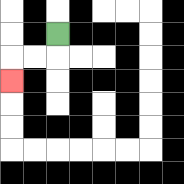{'start': '[2, 1]', 'end': '[0, 3]', 'path_directions': 'D,L,L,D', 'path_coordinates': '[[2, 1], [2, 2], [1, 2], [0, 2], [0, 3]]'}